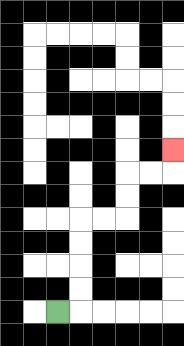{'start': '[2, 13]', 'end': '[7, 6]', 'path_directions': 'R,U,U,U,U,R,R,U,U,R,R,U', 'path_coordinates': '[[2, 13], [3, 13], [3, 12], [3, 11], [3, 10], [3, 9], [4, 9], [5, 9], [5, 8], [5, 7], [6, 7], [7, 7], [7, 6]]'}